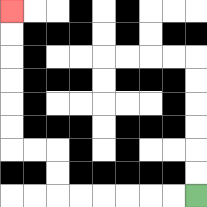{'start': '[8, 8]', 'end': '[0, 0]', 'path_directions': 'L,L,L,L,L,L,U,U,L,L,U,U,U,U,U,U', 'path_coordinates': '[[8, 8], [7, 8], [6, 8], [5, 8], [4, 8], [3, 8], [2, 8], [2, 7], [2, 6], [1, 6], [0, 6], [0, 5], [0, 4], [0, 3], [0, 2], [0, 1], [0, 0]]'}